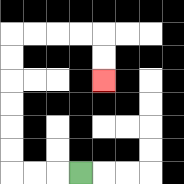{'start': '[3, 7]', 'end': '[4, 3]', 'path_directions': 'L,L,L,U,U,U,U,U,U,R,R,R,R,D,D', 'path_coordinates': '[[3, 7], [2, 7], [1, 7], [0, 7], [0, 6], [0, 5], [0, 4], [0, 3], [0, 2], [0, 1], [1, 1], [2, 1], [3, 1], [4, 1], [4, 2], [4, 3]]'}